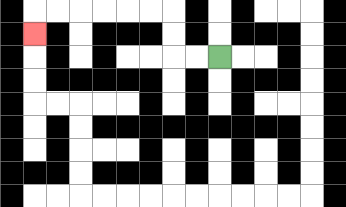{'start': '[9, 2]', 'end': '[1, 1]', 'path_directions': 'L,L,U,U,L,L,L,L,L,L,D', 'path_coordinates': '[[9, 2], [8, 2], [7, 2], [7, 1], [7, 0], [6, 0], [5, 0], [4, 0], [3, 0], [2, 0], [1, 0], [1, 1]]'}